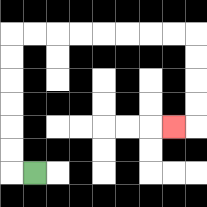{'start': '[1, 7]', 'end': '[7, 5]', 'path_directions': 'L,U,U,U,U,U,U,R,R,R,R,R,R,R,R,D,D,D,D,L', 'path_coordinates': '[[1, 7], [0, 7], [0, 6], [0, 5], [0, 4], [0, 3], [0, 2], [0, 1], [1, 1], [2, 1], [3, 1], [4, 1], [5, 1], [6, 1], [7, 1], [8, 1], [8, 2], [8, 3], [8, 4], [8, 5], [7, 5]]'}